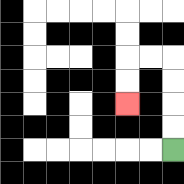{'start': '[7, 6]', 'end': '[5, 4]', 'path_directions': 'U,U,U,U,L,L,D,D', 'path_coordinates': '[[7, 6], [7, 5], [7, 4], [7, 3], [7, 2], [6, 2], [5, 2], [5, 3], [5, 4]]'}